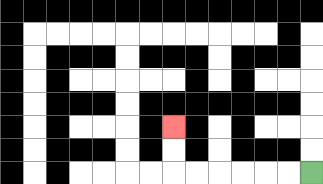{'start': '[13, 7]', 'end': '[7, 5]', 'path_directions': 'L,L,L,L,L,L,U,U', 'path_coordinates': '[[13, 7], [12, 7], [11, 7], [10, 7], [9, 7], [8, 7], [7, 7], [7, 6], [7, 5]]'}